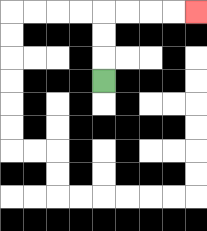{'start': '[4, 3]', 'end': '[8, 0]', 'path_directions': 'U,U,U,R,R,R,R', 'path_coordinates': '[[4, 3], [4, 2], [4, 1], [4, 0], [5, 0], [6, 0], [7, 0], [8, 0]]'}